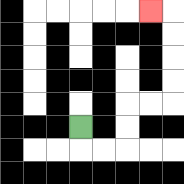{'start': '[3, 5]', 'end': '[6, 0]', 'path_directions': 'D,R,R,U,U,R,R,U,U,U,U,L', 'path_coordinates': '[[3, 5], [3, 6], [4, 6], [5, 6], [5, 5], [5, 4], [6, 4], [7, 4], [7, 3], [7, 2], [7, 1], [7, 0], [6, 0]]'}